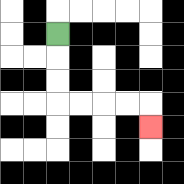{'start': '[2, 1]', 'end': '[6, 5]', 'path_directions': 'D,D,D,R,R,R,R,D', 'path_coordinates': '[[2, 1], [2, 2], [2, 3], [2, 4], [3, 4], [4, 4], [5, 4], [6, 4], [6, 5]]'}